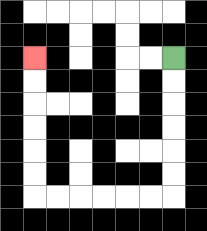{'start': '[7, 2]', 'end': '[1, 2]', 'path_directions': 'D,D,D,D,D,D,L,L,L,L,L,L,U,U,U,U,U,U', 'path_coordinates': '[[7, 2], [7, 3], [7, 4], [7, 5], [7, 6], [7, 7], [7, 8], [6, 8], [5, 8], [4, 8], [3, 8], [2, 8], [1, 8], [1, 7], [1, 6], [1, 5], [1, 4], [1, 3], [1, 2]]'}